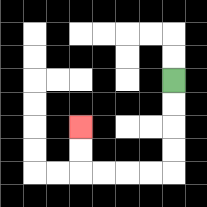{'start': '[7, 3]', 'end': '[3, 5]', 'path_directions': 'D,D,D,D,L,L,L,L,U,U', 'path_coordinates': '[[7, 3], [7, 4], [7, 5], [7, 6], [7, 7], [6, 7], [5, 7], [4, 7], [3, 7], [3, 6], [3, 5]]'}